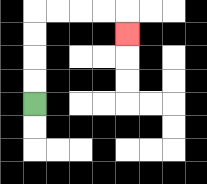{'start': '[1, 4]', 'end': '[5, 1]', 'path_directions': 'U,U,U,U,R,R,R,R,D', 'path_coordinates': '[[1, 4], [1, 3], [1, 2], [1, 1], [1, 0], [2, 0], [3, 0], [4, 0], [5, 0], [5, 1]]'}